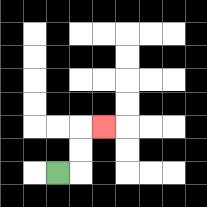{'start': '[2, 7]', 'end': '[4, 5]', 'path_directions': 'R,U,U,R', 'path_coordinates': '[[2, 7], [3, 7], [3, 6], [3, 5], [4, 5]]'}